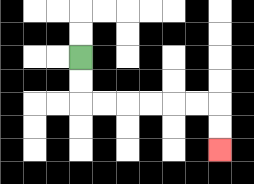{'start': '[3, 2]', 'end': '[9, 6]', 'path_directions': 'D,D,R,R,R,R,R,R,D,D', 'path_coordinates': '[[3, 2], [3, 3], [3, 4], [4, 4], [5, 4], [6, 4], [7, 4], [8, 4], [9, 4], [9, 5], [9, 6]]'}